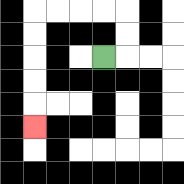{'start': '[4, 2]', 'end': '[1, 5]', 'path_directions': 'R,U,U,L,L,L,L,D,D,D,D,D', 'path_coordinates': '[[4, 2], [5, 2], [5, 1], [5, 0], [4, 0], [3, 0], [2, 0], [1, 0], [1, 1], [1, 2], [1, 3], [1, 4], [1, 5]]'}